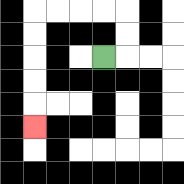{'start': '[4, 2]', 'end': '[1, 5]', 'path_directions': 'R,U,U,L,L,L,L,D,D,D,D,D', 'path_coordinates': '[[4, 2], [5, 2], [5, 1], [5, 0], [4, 0], [3, 0], [2, 0], [1, 0], [1, 1], [1, 2], [1, 3], [1, 4], [1, 5]]'}